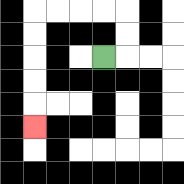{'start': '[4, 2]', 'end': '[1, 5]', 'path_directions': 'R,U,U,L,L,L,L,D,D,D,D,D', 'path_coordinates': '[[4, 2], [5, 2], [5, 1], [5, 0], [4, 0], [3, 0], [2, 0], [1, 0], [1, 1], [1, 2], [1, 3], [1, 4], [1, 5]]'}